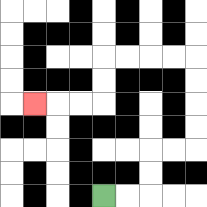{'start': '[4, 8]', 'end': '[1, 4]', 'path_directions': 'R,R,U,U,R,R,U,U,U,U,L,L,L,L,D,D,L,L,L', 'path_coordinates': '[[4, 8], [5, 8], [6, 8], [6, 7], [6, 6], [7, 6], [8, 6], [8, 5], [8, 4], [8, 3], [8, 2], [7, 2], [6, 2], [5, 2], [4, 2], [4, 3], [4, 4], [3, 4], [2, 4], [1, 4]]'}